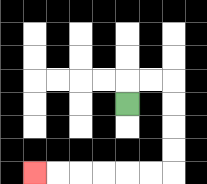{'start': '[5, 4]', 'end': '[1, 7]', 'path_directions': 'U,R,R,D,D,D,D,L,L,L,L,L,L', 'path_coordinates': '[[5, 4], [5, 3], [6, 3], [7, 3], [7, 4], [7, 5], [7, 6], [7, 7], [6, 7], [5, 7], [4, 7], [3, 7], [2, 7], [1, 7]]'}